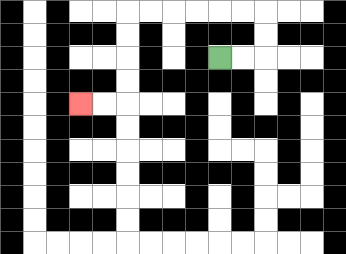{'start': '[9, 2]', 'end': '[3, 4]', 'path_directions': 'R,R,U,U,L,L,L,L,L,L,D,D,D,D,L,L', 'path_coordinates': '[[9, 2], [10, 2], [11, 2], [11, 1], [11, 0], [10, 0], [9, 0], [8, 0], [7, 0], [6, 0], [5, 0], [5, 1], [5, 2], [5, 3], [5, 4], [4, 4], [3, 4]]'}